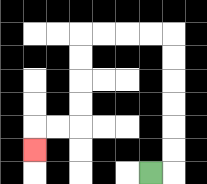{'start': '[6, 7]', 'end': '[1, 6]', 'path_directions': 'R,U,U,U,U,U,U,L,L,L,L,D,D,D,D,L,L,D', 'path_coordinates': '[[6, 7], [7, 7], [7, 6], [7, 5], [7, 4], [7, 3], [7, 2], [7, 1], [6, 1], [5, 1], [4, 1], [3, 1], [3, 2], [3, 3], [3, 4], [3, 5], [2, 5], [1, 5], [1, 6]]'}